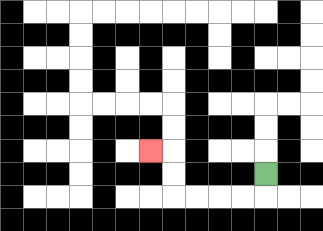{'start': '[11, 7]', 'end': '[6, 6]', 'path_directions': 'D,L,L,L,L,U,U,L', 'path_coordinates': '[[11, 7], [11, 8], [10, 8], [9, 8], [8, 8], [7, 8], [7, 7], [7, 6], [6, 6]]'}